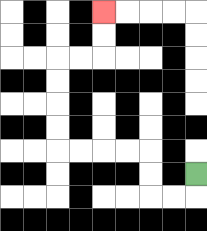{'start': '[8, 7]', 'end': '[4, 0]', 'path_directions': 'D,L,L,U,U,L,L,L,L,U,U,U,U,R,R,U,U', 'path_coordinates': '[[8, 7], [8, 8], [7, 8], [6, 8], [6, 7], [6, 6], [5, 6], [4, 6], [3, 6], [2, 6], [2, 5], [2, 4], [2, 3], [2, 2], [3, 2], [4, 2], [4, 1], [4, 0]]'}